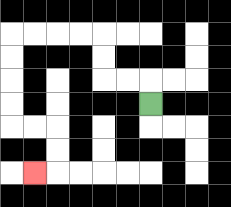{'start': '[6, 4]', 'end': '[1, 7]', 'path_directions': 'U,L,L,U,U,L,L,L,L,D,D,D,D,R,R,D,D,L', 'path_coordinates': '[[6, 4], [6, 3], [5, 3], [4, 3], [4, 2], [4, 1], [3, 1], [2, 1], [1, 1], [0, 1], [0, 2], [0, 3], [0, 4], [0, 5], [1, 5], [2, 5], [2, 6], [2, 7], [1, 7]]'}